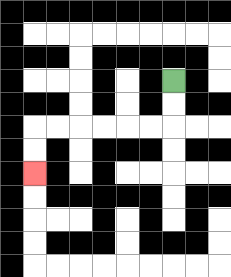{'start': '[7, 3]', 'end': '[1, 7]', 'path_directions': 'D,D,L,L,L,L,L,L,D,D', 'path_coordinates': '[[7, 3], [7, 4], [7, 5], [6, 5], [5, 5], [4, 5], [3, 5], [2, 5], [1, 5], [1, 6], [1, 7]]'}